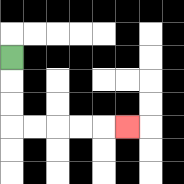{'start': '[0, 2]', 'end': '[5, 5]', 'path_directions': 'D,D,D,R,R,R,R,R', 'path_coordinates': '[[0, 2], [0, 3], [0, 4], [0, 5], [1, 5], [2, 5], [3, 5], [4, 5], [5, 5]]'}